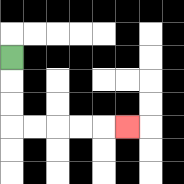{'start': '[0, 2]', 'end': '[5, 5]', 'path_directions': 'D,D,D,R,R,R,R,R', 'path_coordinates': '[[0, 2], [0, 3], [0, 4], [0, 5], [1, 5], [2, 5], [3, 5], [4, 5], [5, 5]]'}